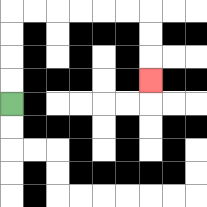{'start': '[0, 4]', 'end': '[6, 3]', 'path_directions': 'U,U,U,U,R,R,R,R,R,R,D,D,D', 'path_coordinates': '[[0, 4], [0, 3], [0, 2], [0, 1], [0, 0], [1, 0], [2, 0], [3, 0], [4, 0], [5, 0], [6, 0], [6, 1], [6, 2], [6, 3]]'}